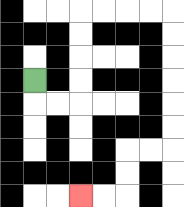{'start': '[1, 3]', 'end': '[3, 8]', 'path_directions': 'D,R,R,U,U,U,U,R,R,R,R,D,D,D,D,D,D,L,L,D,D,L,L', 'path_coordinates': '[[1, 3], [1, 4], [2, 4], [3, 4], [3, 3], [3, 2], [3, 1], [3, 0], [4, 0], [5, 0], [6, 0], [7, 0], [7, 1], [7, 2], [7, 3], [7, 4], [7, 5], [7, 6], [6, 6], [5, 6], [5, 7], [5, 8], [4, 8], [3, 8]]'}